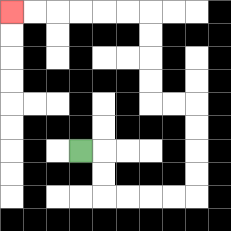{'start': '[3, 6]', 'end': '[0, 0]', 'path_directions': 'R,D,D,R,R,R,R,U,U,U,U,L,L,U,U,U,U,L,L,L,L,L,L', 'path_coordinates': '[[3, 6], [4, 6], [4, 7], [4, 8], [5, 8], [6, 8], [7, 8], [8, 8], [8, 7], [8, 6], [8, 5], [8, 4], [7, 4], [6, 4], [6, 3], [6, 2], [6, 1], [6, 0], [5, 0], [4, 0], [3, 0], [2, 0], [1, 0], [0, 0]]'}